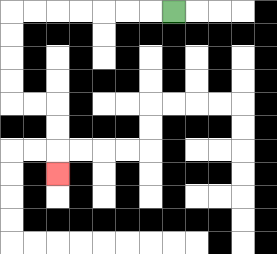{'start': '[7, 0]', 'end': '[2, 7]', 'path_directions': 'L,L,L,L,L,L,L,D,D,D,D,R,R,D,D,D', 'path_coordinates': '[[7, 0], [6, 0], [5, 0], [4, 0], [3, 0], [2, 0], [1, 0], [0, 0], [0, 1], [0, 2], [0, 3], [0, 4], [1, 4], [2, 4], [2, 5], [2, 6], [2, 7]]'}